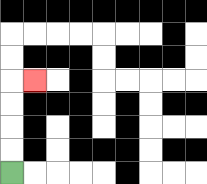{'start': '[0, 7]', 'end': '[1, 3]', 'path_directions': 'U,U,U,U,R', 'path_coordinates': '[[0, 7], [0, 6], [0, 5], [0, 4], [0, 3], [1, 3]]'}